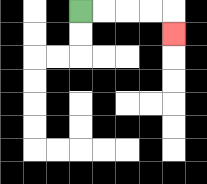{'start': '[3, 0]', 'end': '[7, 1]', 'path_directions': 'R,R,R,R,D', 'path_coordinates': '[[3, 0], [4, 0], [5, 0], [6, 0], [7, 0], [7, 1]]'}